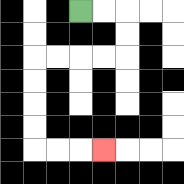{'start': '[3, 0]', 'end': '[4, 6]', 'path_directions': 'R,R,D,D,L,L,L,L,D,D,D,D,R,R,R', 'path_coordinates': '[[3, 0], [4, 0], [5, 0], [5, 1], [5, 2], [4, 2], [3, 2], [2, 2], [1, 2], [1, 3], [1, 4], [1, 5], [1, 6], [2, 6], [3, 6], [4, 6]]'}